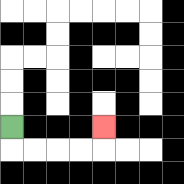{'start': '[0, 5]', 'end': '[4, 5]', 'path_directions': 'D,R,R,R,R,U', 'path_coordinates': '[[0, 5], [0, 6], [1, 6], [2, 6], [3, 6], [4, 6], [4, 5]]'}